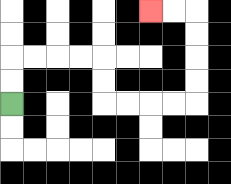{'start': '[0, 4]', 'end': '[6, 0]', 'path_directions': 'U,U,R,R,R,R,D,D,R,R,R,R,U,U,U,U,L,L', 'path_coordinates': '[[0, 4], [0, 3], [0, 2], [1, 2], [2, 2], [3, 2], [4, 2], [4, 3], [4, 4], [5, 4], [6, 4], [7, 4], [8, 4], [8, 3], [8, 2], [8, 1], [8, 0], [7, 0], [6, 0]]'}